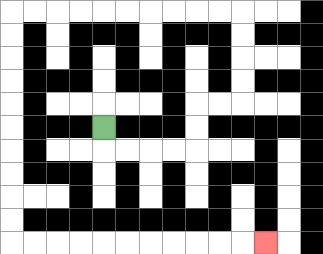{'start': '[4, 5]', 'end': '[11, 10]', 'path_directions': 'D,R,R,R,R,U,U,R,R,U,U,U,U,L,L,L,L,L,L,L,L,L,L,D,D,D,D,D,D,D,D,D,D,R,R,R,R,R,R,R,R,R,R,R', 'path_coordinates': '[[4, 5], [4, 6], [5, 6], [6, 6], [7, 6], [8, 6], [8, 5], [8, 4], [9, 4], [10, 4], [10, 3], [10, 2], [10, 1], [10, 0], [9, 0], [8, 0], [7, 0], [6, 0], [5, 0], [4, 0], [3, 0], [2, 0], [1, 0], [0, 0], [0, 1], [0, 2], [0, 3], [0, 4], [0, 5], [0, 6], [0, 7], [0, 8], [0, 9], [0, 10], [1, 10], [2, 10], [3, 10], [4, 10], [5, 10], [6, 10], [7, 10], [8, 10], [9, 10], [10, 10], [11, 10]]'}